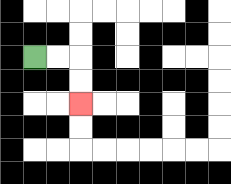{'start': '[1, 2]', 'end': '[3, 4]', 'path_directions': 'R,R,D,D', 'path_coordinates': '[[1, 2], [2, 2], [3, 2], [3, 3], [3, 4]]'}